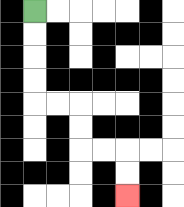{'start': '[1, 0]', 'end': '[5, 8]', 'path_directions': 'D,D,D,D,R,R,D,D,R,R,D,D', 'path_coordinates': '[[1, 0], [1, 1], [1, 2], [1, 3], [1, 4], [2, 4], [3, 4], [3, 5], [3, 6], [4, 6], [5, 6], [5, 7], [5, 8]]'}